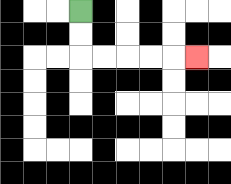{'start': '[3, 0]', 'end': '[8, 2]', 'path_directions': 'D,D,R,R,R,R,R', 'path_coordinates': '[[3, 0], [3, 1], [3, 2], [4, 2], [5, 2], [6, 2], [7, 2], [8, 2]]'}